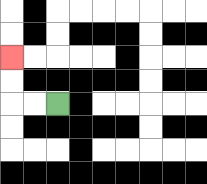{'start': '[2, 4]', 'end': '[0, 2]', 'path_directions': 'L,L,U,U', 'path_coordinates': '[[2, 4], [1, 4], [0, 4], [0, 3], [0, 2]]'}